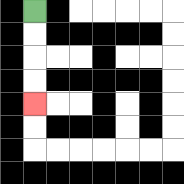{'start': '[1, 0]', 'end': '[1, 4]', 'path_directions': 'D,D,D,D', 'path_coordinates': '[[1, 0], [1, 1], [1, 2], [1, 3], [1, 4]]'}